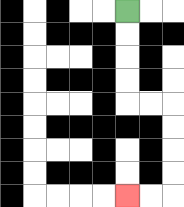{'start': '[5, 0]', 'end': '[5, 8]', 'path_directions': 'D,D,D,D,R,R,D,D,D,D,L,L', 'path_coordinates': '[[5, 0], [5, 1], [5, 2], [5, 3], [5, 4], [6, 4], [7, 4], [7, 5], [7, 6], [7, 7], [7, 8], [6, 8], [5, 8]]'}